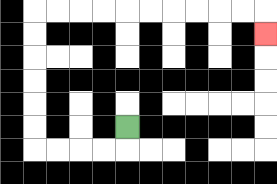{'start': '[5, 5]', 'end': '[11, 1]', 'path_directions': 'D,L,L,L,L,U,U,U,U,U,U,R,R,R,R,R,R,R,R,R,R,D', 'path_coordinates': '[[5, 5], [5, 6], [4, 6], [3, 6], [2, 6], [1, 6], [1, 5], [1, 4], [1, 3], [1, 2], [1, 1], [1, 0], [2, 0], [3, 0], [4, 0], [5, 0], [6, 0], [7, 0], [8, 0], [9, 0], [10, 0], [11, 0], [11, 1]]'}